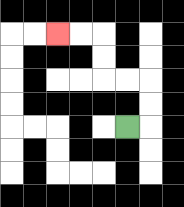{'start': '[5, 5]', 'end': '[2, 1]', 'path_directions': 'R,U,U,L,L,U,U,L,L', 'path_coordinates': '[[5, 5], [6, 5], [6, 4], [6, 3], [5, 3], [4, 3], [4, 2], [4, 1], [3, 1], [2, 1]]'}